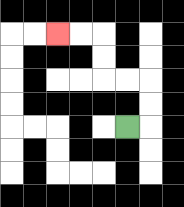{'start': '[5, 5]', 'end': '[2, 1]', 'path_directions': 'R,U,U,L,L,U,U,L,L', 'path_coordinates': '[[5, 5], [6, 5], [6, 4], [6, 3], [5, 3], [4, 3], [4, 2], [4, 1], [3, 1], [2, 1]]'}